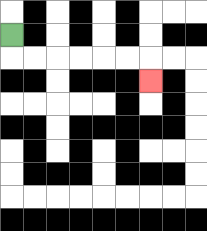{'start': '[0, 1]', 'end': '[6, 3]', 'path_directions': 'D,R,R,R,R,R,R,D', 'path_coordinates': '[[0, 1], [0, 2], [1, 2], [2, 2], [3, 2], [4, 2], [5, 2], [6, 2], [6, 3]]'}